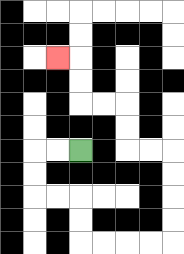{'start': '[3, 6]', 'end': '[2, 2]', 'path_directions': 'L,L,D,D,R,R,D,D,R,R,R,R,U,U,U,U,L,L,U,U,L,L,U,U,L', 'path_coordinates': '[[3, 6], [2, 6], [1, 6], [1, 7], [1, 8], [2, 8], [3, 8], [3, 9], [3, 10], [4, 10], [5, 10], [6, 10], [7, 10], [7, 9], [7, 8], [7, 7], [7, 6], [6, 6], [5, 6], [5, 5], [5, 4], [4, 4], [3, 4], [3, 3], [3, 2], [2, 2]]'}